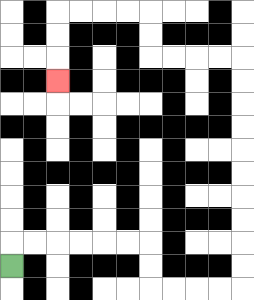{'start': '[0, 11]', 'end': '[2, 3]', 'path_directions': 'U,R,R,R,R,R,R,D,D,R,R,R,R,U,U,U,U,U,U,U,U,U,U,L,L,L,L,U,U,L,L,L,L,D,D,D', 'path_coordinates': '[[0, 11], [0, 10], [1, 10], [2, 10], [3, 10], [4, 10], [5, 10], [6, 10], [6, 11], [6, 12], [7, 12], [8, 12], [9, 12], [10, 12], [10, 11], [10, 10], [10, 9], [10, 8], [10, 7], [10, 6], [10, 5], [10, 4], [10, 3], [10, 2], [9, 2], [8, 2], [7, 2], [6, 2], [6, 1], [6, 0], [5, 0], [4, 0], [3, 0], [2, 0], [2, 1], [2, 2], [2, 3]]'}